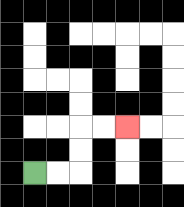{'start': '[1, 7]', 'end': '[5, 5]', 'path_directions': 'R,R,U,U,R,R', 'path_coordinates': '[[1, 7], [2, 7], [3, 7], [3, 6], [3, 5], [4, 5], [5, 5]]'}